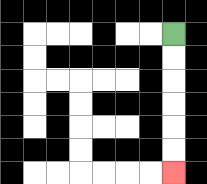{'start': '[7, 1]', 'end': '[7, 7]', 'path_directions': 'D,D,D,D,D,D', 'path_coordinates': '[[7, 1], [7, 2], [7, 3], [7, 4], [7, 5], [7, 6], [7, 7]]'}